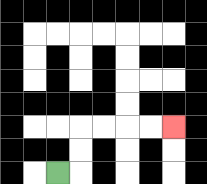{'start': '[2, 7]', 'end': '[7, 5]', 'path_directions': 'R,U,U,R,R,R,R', 'path_coordinates': '[[2, 7], [3, 7], [3, 6], [3, 5], [4, 5], [5, 5], [6, 5], [7, 5]]'}